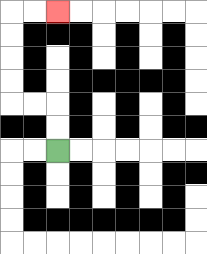{'start': '[2, 6]', 'end': '[2, 0]', 'path_directions': 'U,U,L,L,U,U,U,U,R,R', 'path_coordinates': '[[2, 6], [2, 5], [2, 4], [1, 4], [0, 4], [0, 3], [0, 2], [0, 1], [0, 0], [1, 0], [2, 0]]'}